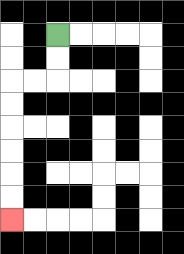{'start': '[2, 1]', 'end': '[0, 9]', 'path_directions': 'D,D,L,L,D,D,D,D,D,D', 'path_coordinates': '[[2, 1], [2, 2], [2, 3], [1, 3], [0, 3], [0, 4], [0, 5], [0, 6], [0, 7], [0, 8], [0, 9]]'}